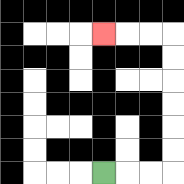{'start': '[4, 7]', 'end': '[4, 1]', 'path_directions': 'R,R,R,U,U,U,U,U,U,L,L,L', 'path_coordinates': '[[4, 7], [5, 7], [6, 7], [7, 7], [7, 6], [7, 5], [7, 4], [7, 3], [7, 2], [7, 1], [6, 1], [5, 1], [4, 1]]'}